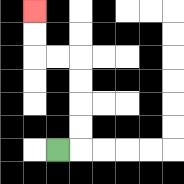{'start': '[2, 6]', 'end': '[1, 0]', 'path_directions': 'R,U,U,U,U,L,L,U,U', 'path_coordinates': '[[2, 6], [3, 6], [3, 5], [3, 4], [3, 3], [3, 2], [2, 2], [1, 2], [1, 1], [1, 0]]'}